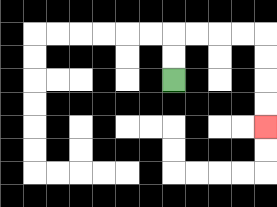{'start': '[7, 3]', 'end': '[11, 5]', 'path_directions': 'U,U,R,R,R,R,D,D,D,D', 'path_coordinates': '[[7, 3], [7, 2], [7, 1], [8, 1], [9, 1], [10, 1], [11, 1], [11, 2], [11, 3], [11, 4], [11, 5]]'}